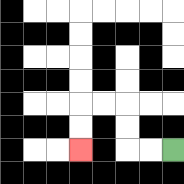{'start': '[7, 6]', 'end': '[3, 6]', 'path_directions': 'L,L,U,U,L,L,D,D', 'path_coordinates': '[[7, 6], [6, 6], [5, 6], [5, 5], [5, 4], [4, 4], [3, 4], [3, 5], [3, 6]]'}